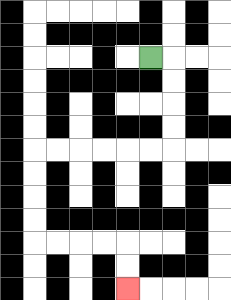{'start': '[6, 2]', 'end': '[5, 12]', 'path_directions': 'R,D,D,D,D,L,L,L,L,L,L,D,D,D,D,R,R,R,R,D,D', 'path_coordinates': '[[6, 2], [7, 2], [7, 3], [7, 4], [7, 5], [7, 6], [6, 6], [5, 6], [4, 6], [3, 6], [2, 6], [1, 6], [1, 7], [1, 8], [1, 9], [1, 10], [2, 10], [3, 10], [4, 10], [5, 10], [5, 11], [5, 12]]'}